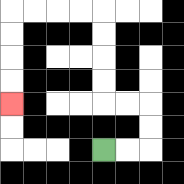{'start': '[4, 6]', 'end': '[0, 4]', 'path_directions': 'R,R,U,U,L,L,U,U,U,U,L,L,L,L,D,D,D,D', 'path_coordinates': '[[4, 6], [5, 6], [6, 6], [6, 5], [6, 4], [5, 4], [4, 4], [4, 3], [4, 2], [4, 1], [4, 0], [3, 0], [2, 0], [1, 0], [0, 0], [0, 1], [0, 2], [0, 3], [0, 4]]'}